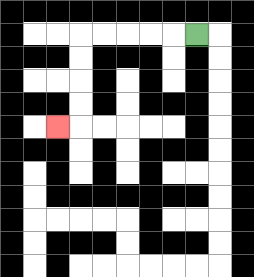{'start': '[8, 1]', 'end': '[2, 5]', 'path_directions': 'L,L,L,L,L,D,D,D,D,L', 'path_coordinates': '[[8, 1], [7, 1], [6, 1], [5, 1], [4, 1], [3, 1], [3, 2], [3, 3], [3, 4], [3, 5], [2, 5]]'}